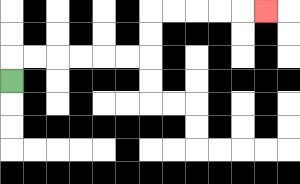{'start': '[0, 3]', 'end': '[11, 0]', 'path_directions': 'U,R,R,R,R,R,R,U,U,R,R,R,R,R', 'path_coordinates': '[[0, 3], [0, 2], [1, 2], [2, 2], [3, 2], [4, 2], [5, 2], [6, 2], [6, 1], [6, 0], [7, 0], [8, 0], [9, 0], [10, 0], [11, 0]]'}